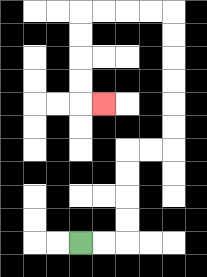{'start': '[3, 10]', 'end': '[4, 4]', 'path_directions': 'R,R,U,U,U,U,R,R,U,U,U,U,U,U,L,L,L,L,D,D,D,D,R', 'path_coordinates': '[[3, 10], [4, 10], [5, 10], [5, 9], [5, 8], [5, 7], [5, 6], [6, 6], [7, 6], [7, 5], [7, 4], [7, 3], [7, 2], [7, 1], [7, 0], [6, 0], [5, 0], [4, 0], [3, 0], [3, 1], [3, 2], [3, 3], [3, 4], [4, 4]]'}